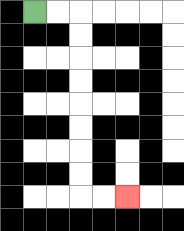{'start': '[1, 0]', 'end': '[5, 8]', 'path_directions': 'R,R,D,D,D,D,D,D,D,D,R,R', 'path_coordinates': '[[1, 0], [2, 0], [3, 0], [3, 1], [3, 2], [3, 3], [3, 4], [3, 5], [3, 6], [3, 7], [3, 8], [4, 8], [5, 8]]'}